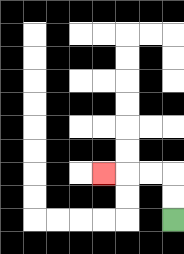{'start': '[7, 9]', 'end': '[4, 7]', 'path_directions': 'U,U,L,L,L', 'path_coordinates': '[[7, 9], [7, 8], [7, 7], [6, 7], [5, 7], [4, 7]]'}